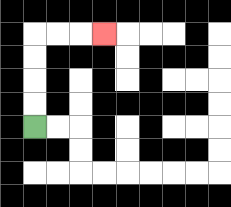{'start': '[1, 5]', 'end': '[4, 1]', 'path_directions': 'U,U,U,U,R,R,R', 'path_coordinates': '[[1, 5], [1, 4], [1, 3], [1, 2], [1, 1], [2, 1], [3, 1], [4, 1]]'}